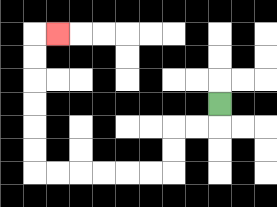{'start': '[9, 4]', 'end': '[2, 1]', 'path_directions': 'D,L,L,D,D,L,L,L,L,L,L,U,U,U,U,U,U,R', 'path_coordinates': '[[9, 4], [9, 5], [8, 5], [7, 5], [7, 6], [7, 7], [6, 7], [5, 7], [4, 7], [3, 7], [2, 7], [1, 7], [1, 6], [1, 5], [1, 4], [1, 3], [1, 2], [1, 1], [2, 1]]'}